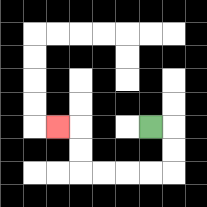{'start': '[6, 5]', 'end': '[2, 5]', 'path_directions': 'R,D,D,L,L,L,L,U,U,L', 'path_coordinates': '[[6, 5], [7, 5], [7, 6], [7, 7], [6, 7], [5, 7], [4, 7], [3, 7], [3, 6], [3, 5], [2, 5]]'}